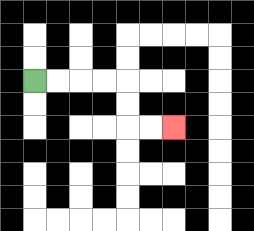{'start': '[1, 3]', 'end': '[7, 5]', 'path_directions': 'R,R,R,R,D,D,R,R', 'path_coordinates': '[[1, 3], [2, 3], [3, 3], [4, 3], [5, 3], [5, 4], [5, 5], [6, 5], [7, 5]]'}